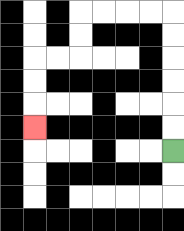{'start': '[7, 6]', 'end': '[1, 5]', 'path_directions': 'U,U,U,U,U,U,L,L,L,L,D,D,L,L,D,D,D', 'path_coordinates': '[[7, 6], [7, 5], [7, 4], [7, 3], [7, 2], [7, 1], [7, 0], [6, 0], [5, 0], [4, 0], [3, 0], [3, 1], [3, 2], [2, 2], [1, 2], [1, 3], [1, 4], [1, 5]]'}